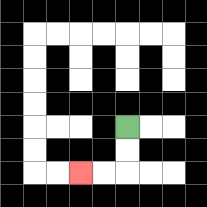{'start': '[5, 5]', 'end': '[3, 7]', 'path_directions': 'D,D,L,L', 'path_coordinates': '[[5, 5], [5, 6], [5, 7], [4, 7], [3, 7]]'}